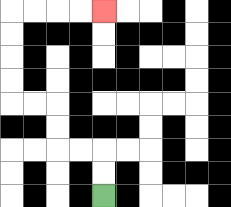{'start': '[4, 8]', 'end': '[4, 0]', 'path_directions': 'U,U,L,L,U,U,L,L,U,U,U,U,R,R,R,R', 'path_coordinates': '[[4, 8], [4, 7], [4, 6], [3, 6], [2, 6], [2, 5], [2, 4], [1, 4], [0, 4], [0, 3], [0, 2], [0, 1], [0, 0], [1, 0], [2, 0], [3, 0], [4, 0]]'}